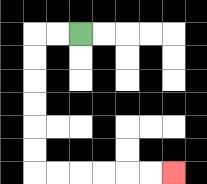{'start': '[3, 1]', 'end': '[7, 7]', 'path_directions': 'L,L,D,D,D,D,D,D,R,R,R,R,R,R', 'path_coordinates': '[[3, 1], [2, 1], [1, 1], [1, 2], [1, 3], [1, 4], [1, 5], [1, 6], [1, 7], [2, 7], [3, 7], [4, 7], [5, 7], [6, 7], [7, 7]]'}